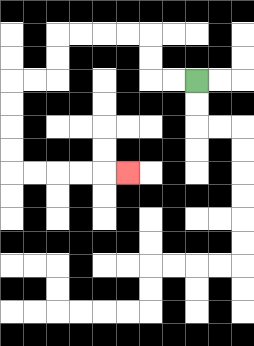{'start': '[8, 3]', 'end': '[5, 7]', 'path_directions': 'L,L,U,U,L,L,L,L,D,D,L,L,D,D,D,D,R,R,R,R,R', 'path_coordinates': '[[8, 3], [7, 3], [6, 3], [6, 2], [6, 1], [5, 1], [4, 1], [3, 1], [2, 1], [2, 2], [2, 3], [1, 3], [0, 3], [0, 4], [0, 5], [0, 6], [0, 7], [1, 7], [2, 7], [3, 7], [4, 7], [5, 7]]'}